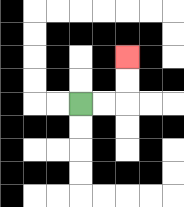{'start': '[3, 4]', 'end': '[5, 2]', 'path_directions': 'R,R,U,U', 'path_coordinates': '[[3, 4], [4, 4], [5, 4], [5, 3], [5, 2]]'}